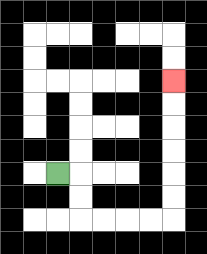{'start': '[2, 7]', 'end': '[7, 3]', 'path_directions': 'R,D,D,R,R,R,R,U,U,U,U,U,U', 'path_coordinates': '[[2, 7], [3, 7], [3, 8], [3, 9], [4, 9], [5, 9], [6, 9], [7, 9], [7, 8], [7, 7], [7, 6], [7, 5], [7, 4], [7, 3]]'}